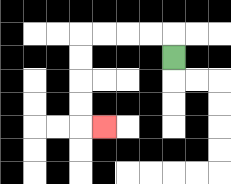{'start': '[7, 2]', 'end': '[4, 5]', 'path_directions': 'U,L,L,L,L,D,D,D,D,R', 'path_coordinates': '[[7, 2], [7, 1], [6, 1], [5, 1], [4, 1], [3, 1], [3, 2], [3, 3], [3, 4], [3, 5], [4, 5]]'}